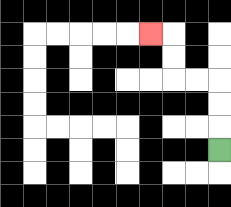{'start': '[9, 6]', 'end': '[6, 1]', 'path_directions': 'U,U,U,L,L,U,U,L', 'path_coordinates': '[[9, 6], [9, 5], [9, 4], [9, 3], [8, 3], [7, 3], [7, 2], [7, 1], [6, 1]]'}